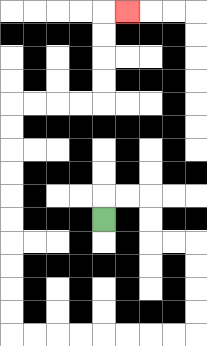{'start': '[4, 9]', 'end': '[5, 0]', 'path_directions': 'U,R,R,D,D,R,R,D,D,D,D,L,L,L,L,L,L,L,L,U,U,U,U,U,U,U,U,U,U,R,R,R,R,U,U,U,U,R', 'path_coordinates': '[[4, 9], [4, 8], [5, 8], [6, 8], [6, 9], [6, 10], [7, 10], [8, 10], [8, 11], [8, 12], [8, 13], [8, 14], [7, 14], [6, 14], [5, 14], [4, 14], [3, 14], [2, 14], [1, 14], [0, 14], [0, 13], [0, 12], [0, 11], [0, 10], [0, 9], [0, 8], [0, 7], [0, 6], [0, 5], [0, 4], [1, 4], [2, 4], [3, 4], [4, 4], [4, 3], [4, 2], [4, 1], [4, 0], [5, 0]]'}